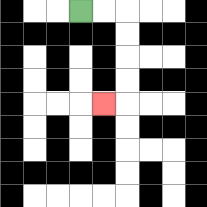{'start': '[3, 0]', 'end': '[4, 4]', 'path_directions': 'R,R,D,D,D,D,L', 'path_coordinates': '[[3, 0], [4, 0], [5, 0], [5, 1], [5, 2], [5, 3], [5, 4], [4, 4]]'}